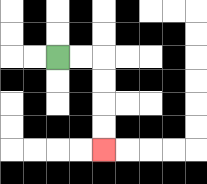{'start': '[2, 2]', 'end': '[4, 6]', 'path_directions': 'R,R,D,D,D,D', 'path_coordinates': '[[2, 2], [3, 2], [4, 2], [4, 3], [4, 4], [4, 5], [4, 6]]'}